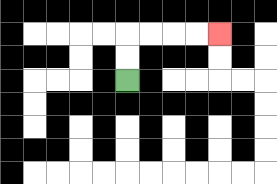{'start': '[5, 3]', 'end': '[9, 1]', 'path_directions': 'U,U,R,R,R,R', 'path_coordinates': '[[5, 3], [5, 2], [5, 1], [6, 1], [7, 1], [8, 1], [9, 1]]'}